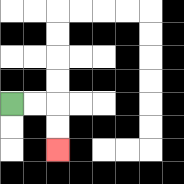{'start': '[0, 4]', 'end': '[2, 6]', 'path_directions': 'R,R,D,D', 'path_coordinates': '[[0, 4], [1, 4], [2, 4], [2, 5], [2, 6]]'}